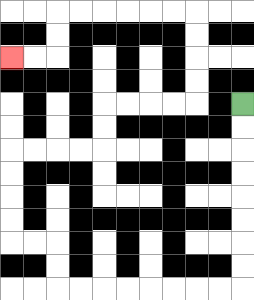{'start': '[10, 4]', 'end': '[0, 2]', 'path_directions': 'D,D,D,D,D,D,D,D,L,L,L,L,L,L,L,L,U,U,L,L,U,U,U,U,R,R,R,R,U,U,R,R,R,R,U,U,U,U,L,L,L,L,L,L,D,D,L,L', 'path_coordinates': '[[10, 4], [10, 5], [10, 6], [10, 7], [10, 8], [10, 9], [10, 10], [10, 11], [10, 12], [9, 12], [8, 12], [7, 12], [6, 12], [5, 12], [4, 12], [3, 12], [2, 12], [2, 11], [2, 10], [1, 10], [0, 10], [0, 9], [0, 8], [0, 7], [0, 6], [1, 6], [2, 6], [3, 6], [4, 6], [4, 5], [4, 4], [5, 4], [6, 4], [7, 4], [8, 4], [8, 3], [8, 2], [8, 1], [8, 0], [7, 0], [6, 0], [5, 0], [4, 0], [3, 0], [2, 0], [2, 1], [2, 2], [1, 2], [0, 2]]'}